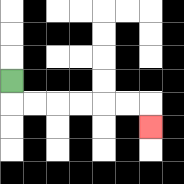{'start': '[0, 3]', 'end': '[6, 5]', 'path_directions': 'D,R,R,R,R,R,R,D', 'path_coordinates': '[[0, 3], [0, 4], [1, 4], [2, 4], [3, 4], [4, 4], [5, 4], [6, 4], [6, 5]]'}